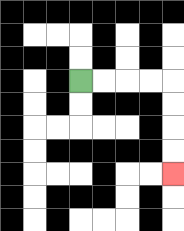{'start': '[3, 3]', 'end': '[7, 7]', 'path_directions': 'R,R,R,R,D,D,D,D', 'path_coordinates': '[[3, 3], [4, 3], [5, 3], [6, 3], [7, 3], [7, 4], [7, 5], [7, 6], [7, 7]]'}